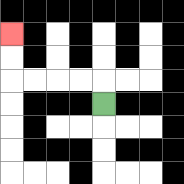{'start': '[4, 4]', 'end': '[0, 1]', 'path_directions': 'U,L,L,L,L,U,U', 'path_coordinates': '[[4, 4], [4, 3], [3, 3], [2, 3], [1, 3], [0, 3], [0, 2], [0, 1]]'}